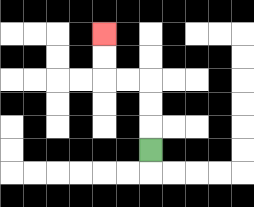{'start': '[6, 6]', 'end': '[4, 1]', 'path_directions': 'U,U,U,L,L,U,U', 'path_coordinates': '[[6, 6], [6, 5], [6, 4], [6, 3], [5, 3], [4, 3], [4, 2], [4, 1]]'}